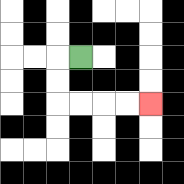{'start': '[3, 2]', 'end': '[6, 4]', 'path_directions': 'L,D,D,R,R,R,R', 'path_coordinates': '[[3, 2], [2, 2], [2, 3], [2, 4], [3, 4], [4, 4], [5, 4], [6, 4]]'}